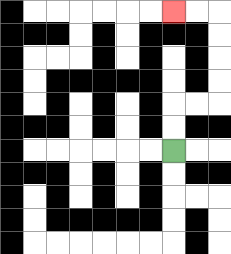{'start': '[7, 6]', 'end': '[7, 0]', 'path_directions': 'U,U,R,R,U,U,U,U,L,L', 'path_coordinates': '[[7, 6], [7, 5], [7, 4], [8, 4], [9, 4], [9, 3], [9, 2], [9, 1], [9, 0], [8, 0], [7, 0]]'}